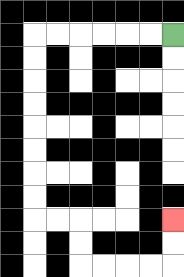{'start': '[7, 1]', 'end': '[7, 9]', 'path_directions': 'L,L,L,L,L,L,D,D,D,D,D,D,D,D,R,R,D,D,R,R,R,R,U,U', 'path_coordinates': '[[7, 1], [6, 1], [5, 1], [4, 1], [3, 1], [2, 1], [1, 1], [1, 2], [1, 3], [1, 4], [1, 5], [1, 6], [1, 7], [1, 8], [1, 9], [2, 9], [3, 9], [3, 10], [3, 11], [4, 11], [5, 11], [6, 11], [7, 11], [7, 10], [7, 9]]'}